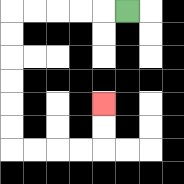{'start': '[5, 0]', 'end': '[4, 4]', 'path_directions': 'L,L,L,L,L,D,D,D,D,D,D,R,R,R,R,U,U', 'path_coordinates': '[[5, 0], [4, 0], [3, 0], [2, 0], [1, 0], [0, 0], [0, 1], [0, 2], [0, 3], [0, 4], [0, 5], [0, 6], [1, 6], [2, 6], [3, 6], [4, 6], [4, 5], [4, 4]]'}